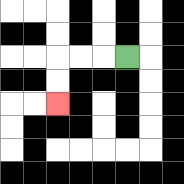{'start': '[5, 2]', 'end': '[2, 4]', 'path_directions': 'L,L,L,D,D', 'path_coordinates': '[[5, 2], [4, 2], [3, 2], [2, 2], [2, 3], [2, 4]]'}